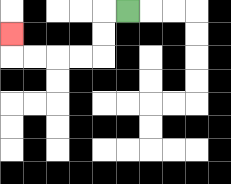{'start': '[5, 0]', 'end': '[0, 1]', 'path_directions': 'L,D,D,L,L,L,L,U', 'path_coordinates': '[[5, 0], [4, 0], [4, 1], [4, 2], [3, 2], [2, 2], [1, 2], [0, 2], [0, 1]]'}